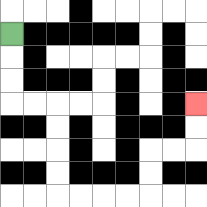{'start': '[0, 1]', 'end': '[8, 4]', 'path_directions': 'D,D,D,R,R,D,D,D,D,R,R,R,R,U,U,R,R,U,U', 'path_coordinates': '[[0, 1], [0, 2], [0, 3], [0, 4], [1, 4], [2, 4], [2, 5], [2, 6], [2, 7], [2, 8], [3, 8], [4, 8], [5, 8], [6, 8], [6, 7], [6, 6], [7, 6], [8, 6], [8, 5], [8, 4]]'}